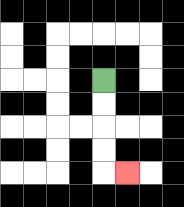{'start': '[4, 3]', 'end': '[5, 7]', 'path_directions': 'D,D,D,D,R', 'path_coordinates': '[[4, 3], [4, 4], [4, 5], [4, 6], [4, 7], [5, 7]]'}